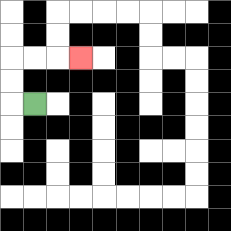{'start': '[1, 4]', 'end': '[3, 2]', 'path_directions': 'L,U,U,R,R,R', 'path_coordinates': '[[1, 4], [0, 4], [0, 3], [0, 2], [1, 2], [2, 2], [3, 2]]'}